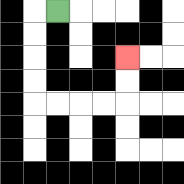{'start': '[2, 0]', 'end': '[5, 2]', 'path_directions': 'L,D,D,D,D,R,R,R,R,U,U', 'path_coordinates': '[[2, 0], [1, 0], [1, 1], [1, 2], [1, 3], [1, 4], [2, 4], [3, 4], [4, 4], [5, 4], [5, 3], [5, 2]]'}